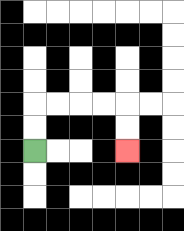{'start': '[1, 6]', 'end': '[5, 6]', 'path_directions': 'U,U,R,R,R,R,D,D', 'path_coordinates': '[[1, 6], [1, 5], [1, 4], [2, 4], [3, 4], [4, 4], [5, 4], [5, 5], [5, 6]]'}